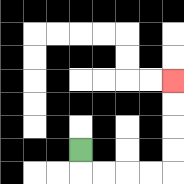{'start': '[3, 6]', 'end': '[7, 3]', 'path_directions': 'D,R,R,R,R,U,U,U,U', 'path_coordinates': '[[3, 6], [3, 7], [4, 7], [5, 7], [6, 7], [7, 7], [7, 6], [7, 5], [7, 4], [7, 3]]'}